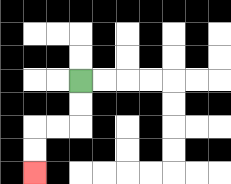{'start': '[3, 3]', 'end': '[1, 7]', 'path_directions': 'D,D,L,L,D,D', 'path_coordinates': '[[3, 3], [3, 4], [3, 5], [2, 5], [1, 5], [1, 6], [1, 7]]'}